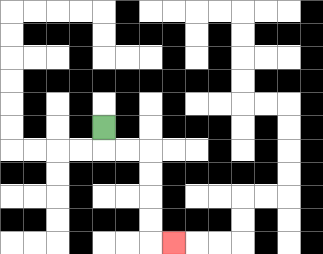{'start': '[4, 5]', 'end': '[7, 10]', 'path_directions': 'D,R,R,D,D,D,D,R', 'path_coordinates': '[[4, 5], [4, 6], [5, 6], [6, 6], [6, 7], [6, 8], [6, 9], [6, 10], [7, 10]]'}